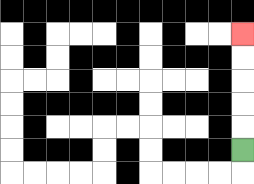{'start': '[10, 6]', 'end': '[10, 1]', 'path_directions': 'U,U,U,U,U', 'path_coordinates': '[[10, 6], [10, 5], [10, 4], [10, 3], [10, 2], [10, 1]]'}